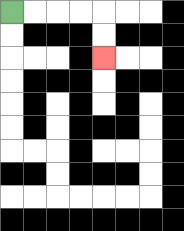{'start': '[0, 0]', 'end': '[4, 2]', 'path_directions': 'R,R,R,R,D,D', 'path_coordinates': '[[0, 0], [1, 0], [2, 0], [3, 0], [4, 0], [4, 1], [4, 2]]'}